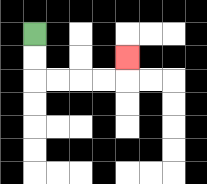{'start': '[1, 1]', 'end': '[5, 2]', 'path_directions': 'D,D,R,R,R,R,U', 'path_coordinates': '[[1, 1], [1, 2], [1, 3], [2, 3], [3, 3], [4, 3], [5, 3], [5, 2]]'}